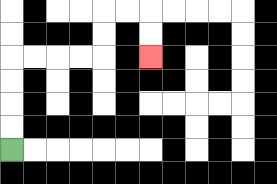{'start': '[0, 6]', 'end': '[6, 2]', 'path_directions': 'U,U,U,U,R,R,R,R,U,U,R,R,D,D', 'path_coordinates': '[[0, 6], [0, 5], [0, 4], [0, 3], [0, 2], [1, 2], [2, 2], [3, 2], [4, 2], [4, 1], [4, 0], [5, 0], [6, 0], [6, 1], [6, 2]]'}